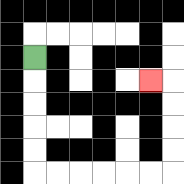{'start': '[1, 2]', 'end': '[6, 3]', 'path_directions': 'D,D,D,D,D,R,R,R,R,R,R,U,U,U,U,L', 'path_coordinates': '[[1, 2], [1, 3], [1, 4], [1, 5], [1, 6], [1, 7], [2, 7], [3, 7], [4, 7], [5, 7], [6, 7], [7, 7], [7, 6], [7, 5], [7, 4], [7, 3], [6, 3]]'}